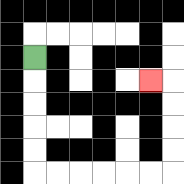{'start': '[1, 2]', 'end': '[6, 3]', 'path_directions': 'D,D,D,D,D,R,R,R,R,R,R,U,U,U,U,L', 'path_coordinates': '[[1, 2], [1, 3], [1, 4], [1, 5], [1, 6], [1, 7], [2, 7], [3, 7], [4, 7], [5, 7], [6, 7], [7, 7], [7, 6], [7, 5], [7, 4], [7, 3], [6, 3]]'}